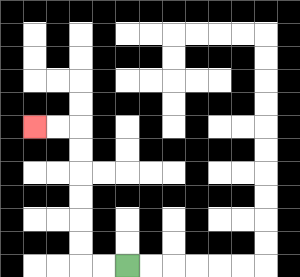{'start': '[5, 11]', 'end': '[1, 5]', 'path_directions': 'L,L,U,U,U,U,U,U,L,L', 'path_coordinates': '[[5, 11], [4, 11], [3, 11], [3, 10], [3, 9], [3, 8], [3, 7], [3, 6], [3, 5], [2, 5], [1, 5]]'}